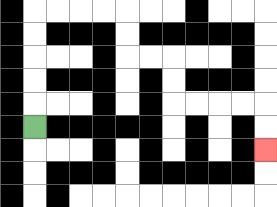{'start': '[1, 5]', 'end': '[11, 6]', 'path_directions': 'U,U,U,U,U,R,R,R,R,D,D,R,R,D,D,R,R,R,R,D,D', 'path_coordinates': '[[1, 5], [1, 4], [1, 3], [1, 2], [1, 1], [1, 0], [2, 0], [3, 0], [4, 0], [5, 0], [5, 1], [5, 2], [6, 2], [7, 2], [7, 3], [7, 4], [8, 4], [9, 4], [10, 4], [11, 4], [11, 5], [11, 6]]'}